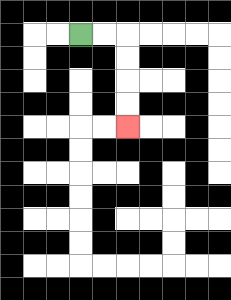{'start': '[3, 1]', 'end': '[5, 5]', 'path_directions': 'R,R,D,D,D,D', 'path_coordinates': '[[3, 1], [4, 1], [5, 1], [5, 2], [5, 3], [5, 4], [5, 5]]'}